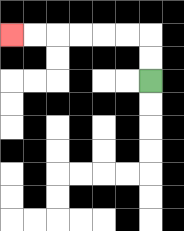{'start': '[6, 3]', 'end': '[0, 1]', 'path_directions': 'U,U,L,L,L,L,L,L', 'path_coordinates': '[[6, 3], [6, 2], [6, 1], [5, 1], [4, 1], [3, 1], [2, 1], [1, 1], [0, 1]]'}